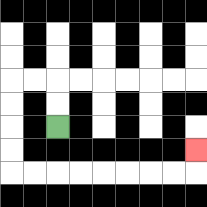{'start': '[2, 5]', 'end': '[8, 6]', 'path_directions': 'U,U,L,L,D,D,D,D,R,R,R,R,R,R,R,R,U', 'path_coordinates': '[[2, 5], [2, 4], [2, 3], [1, 3], [0, 3], [0, 4], [0, 5], [0, 6], [0, 7], [1, 7], [2, 7], [3, 7], [4, 7], [5, 7], [6, 7], [7, 7], [8, 7], [8, 6]]'}